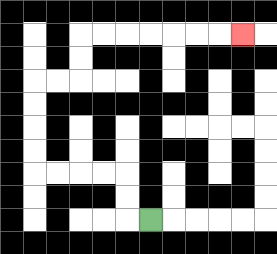{'start': '[6, 9]', 'end': '[10, 1]', 'path_directions': 'L,U,U,L,L,L,L,U,U,U,U,R,R,U,U,R,R,R,R,R,R,R', 'path_coordinates': '[[6, 9], [5, 9], [5, 8], [5, 7], [4, 7], [3, 7], [2, 7], [1, 7], [1, 6], [1, 5], [1, 4], [1, 3], [2, 3], [3, 3], [3, 2], [3, 1], [4, 1], [5, 1], [6, 1], [7, 1], [8, 1], [9, 1], [10, 1]]'}